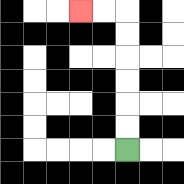{'start': '[5, 6]', 'end': '[3, 0]', 'path_directions': 'U,U,U,U,U,U,L,L', 'path_coordinates': '[[5, 6], [5, 5], [5, 4], [5, 3], [5, 2], [5, 1], [5, 0], [4, 0], [3, 0]]'}